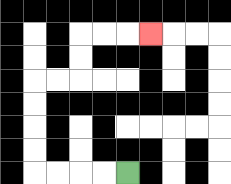{'start': '[5, 7]', 'end': '[6, 1]', 'path_directions': 'L,L,L,L,U,U,U,U,R,R,U,U,R,R,R', 'path_coordinates': '[[5, 7], [4, 7], [3, 7], [2, 7], [1, 7], [1, 6], [1, 5], [1, 4], [1, 3], [2, 3], [3, 3], [3, 2], [3, 1], [4, 1], [5, 1], [6, 1]]'}